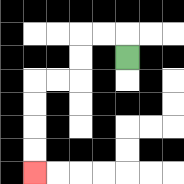{'start': '[5, 2]', 'end': '[1, 7]', 'path_directions': 'U,L,L,D,D,L,L,D,D,D,D', 'path_coordinates': '[[5, 2], [5, 1], [4, 1], [3, 1], [3, 2], [3, 3], [2, 3], [1, 3], [1, 4], [1, 5], [1, 6], [1, 7]]'}